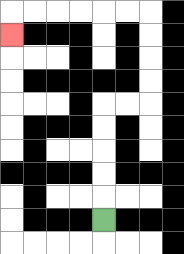{'start': '[4, 9]', 'end': '[0, 1]', 'path_directions': 'U,U,U,U,U,R,R,U,U,U,U,L,L,L,L,L,L,D', 'path_coordinates': '[[4, 9], [4, 8], [4, 7], [4, 6], [4, 5], [4, 4], [5, 4], [6, 4], [6, 3], [6, 2], [6, 1], [6, 0], [5, 0], [4, 0], [3, 0], [2, 0], [1, 0], [0, 0], [0, 1]]'}